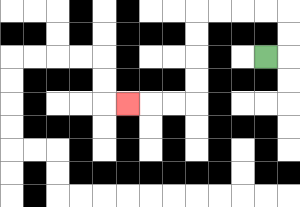{'start': '[11, 2]', 'end': '[5, 4]', 'path_directions': 'R,U,U,L,L,L,L,D,D,D,D,L,L,L', 'path_coordinates': '[[11, 2], [12, 2], [12, 1], [12, 0], [11, 0], [10, 0], [9, 0], [8, 0], [8, 1], [8, 2], [8, 3], [8, 4], [7, 4], [6, 4], [5, 4]]'}